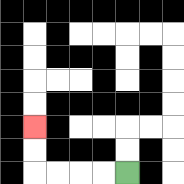{'start': '[5, 7]', 'end': '[1, 5]', 'path_directions': 'L,L,L,L,U,U', 'path_coordinates': '[[5, 7], [4, 7], [3, 7], [2, 7], [1, 7], [1, 6], [1, 5]]'}